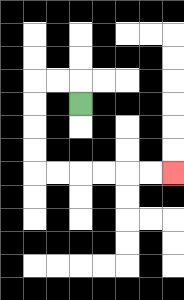{'start': '[3, 4]', 'end': '[7, 7]', 'path_directions': 'U,L,L,D,D,D,D,R,R,R,R,R,R', 'path_coordinates': '[[3, 4], [3, 3], [2, 3], [1, 3], [1, 4], [1, 5], [1, 6], [1, 7], [2, 7], [3, 7], [4, 7], [5, 7], [6, 7], [7, 7]]'}